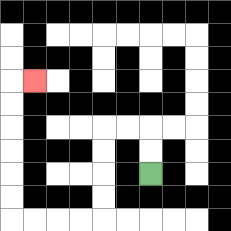{'start': '[6, 7]', 'end': '[1, 3]', 'path_directions': 'U,U,L,L,D,D,D,D,L,L,L,L,U,U,U,U,U,U,R', 'path_coordinates': '[[6, 7], [6, 6], [6, 5], [5, 5], [4, 5], [4, 6], [4, 7], [4, 8], [4, 9], [3, 9], [2, 9], [1, 9], [0, 9], [0, 8], [0, 7], [0, 6], [0, 5], [0, 4], [0, 3], [1, 3]]'}